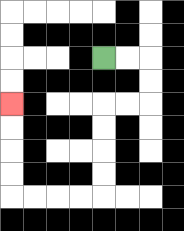{'start': '[4, 2]', 'end': '[0, 4]', 'path_directions': 'R,R,D,D,L,L,D,D,D,D,L,L,L,L,U,U,U,U', 'path_coordinates': '[[4, 2], [5, 2], [6, 2], [6, 3], [6, 4], [5, 4], [4, 4], [4, 5], [4, 6], [4, 7], [4, 8], [3, 8], [2, 8], [1, 8], [0, 8], [0, 7], [0, 6], [0, 5], [0, 4]]'}